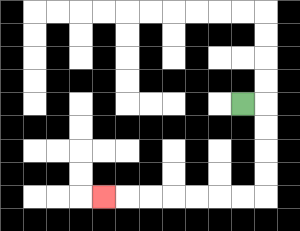{'start': '[10, 4]', 'end': '[4, 8]', 'path_directions': 'R,D,D,D,D,L,L,L,L,L,L,L', 'path_coordinates': '[[10, 4], [11, 4], [11, 5], [11, 6], [11, 7], [11, 8], [10, 8], [9, 8], [8, 8], [7, 8], [6, 8], [5, 8], [4, 8]]'}